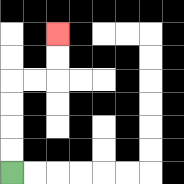{'start': '[0, 7]', 'end': '[2, 1]', 'path_directions': 'U,U,U,U,R,R,U,U', 'path_coordinates': '[[0, 7], [0, 6], [0, 5], [0, 4], [0, 3], [1, 3], [2, 3], [2, 2], [2, 1]]'}